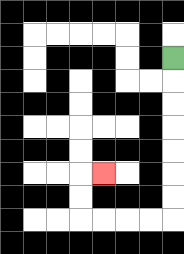{'start': '[7, 2]', 'end': '[4, 7]', 'path_directions': 'D,D,D,D,D,D,D,L,L,L,L,U,U,R', 'path_coordinates': '[[7, 2], [7, 3], [7, 4], [7, 5], [7, 6], [7, 7], [7, 8], [7, 9], [6, 9], [5, 9], [4, 9], [3, 9], [3, 8], [3, 7], [4, 7]]'}